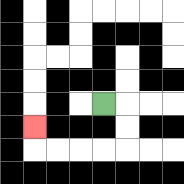{'start': '[4, 4]', 'end': '[1, 5]', 'path_directions': 'R,D,D,L,L,L,L,U', 'path_coordinates': '[[4, 4], [5, 4], [5, 5], [5, 6], [4, 6], [3, 6], [2, 6], [1, 6], [1, 5]]'}